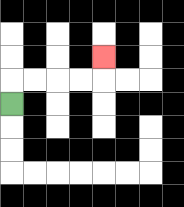{'start': '[0, 4]', 'end': '[4, 2]', 'path_directions': 'U,R,R,R,R,U', 'path_coordinates': '[[0, 4], [0, 3], [1, 3], [2, 3], [3, 3], [4, 3], [4, 2]]'}